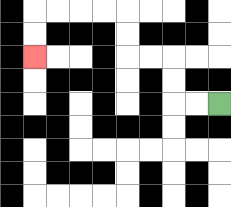{'start': '[9, 4]', 'end': '[1, 2]', 'path_directions': 'L,L,U,U,L,L,U,U,L,L,L,L,D,D', 'path_coordinates': '[[9, 4], [8, 4], [7, 4], [7, 3], [7, 2], [6, 2], [5, 2], [5, 1], [5, 0], [4, 0], [3, 0], [2, 0], [1, 0], [1, 1], [1, 2]]'}